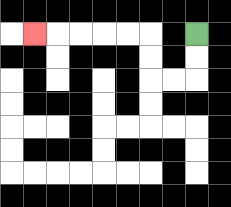{'start': '[8, 1]', 'end': '[1, 1]', 'path_directions': 'D,D,L,L,U,U,L,L,L,L,L', 'path_coordinates': '[[8, 1], [8, 2], [8, 3], [7, 3], [6, 3], [6, 2], [6, 1], [5, 1], [4, 1], [3, 1], [2, 1], [1, 1]]'}